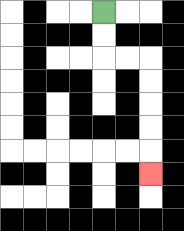{'start': '[4, 0]', 'end': '[6, 7]', 'path_directions': 'D,D,R,R,D,D,D,D,D', 'path_coordinates': '[[4, 0], [4, 1], [4, 2], [5, 2], [6, 2], [6, 3], [6, 4], [6, 5], [6, 6], [6, 7]]'}